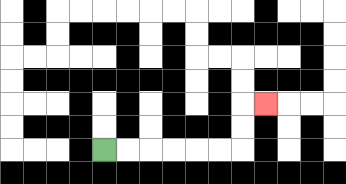{'start': '[4, 6]', 'end': '[11, 4]', 'path_directions': 'R,R,R,R,R,R,U,U,R', 'path_coordinates': '[[4, 6], [5, 6], [6, 6], [7, 6], [8, 6], [9, 6], [10, 6], [10, 5], [10, 4], [11, 4]]'}